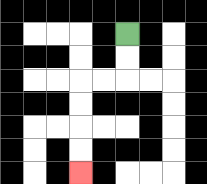{'start': '[5, 1]', 'end': '[3, 7]', 'path_directions': 'D,D,L,L,D,D,D,D', 'path_coordinates': '[[5, 1], [5, 2], [5, 3], [4, 3], [3, 3], [3, 4], [3, 5], [3, 6], [3, 7]]'}